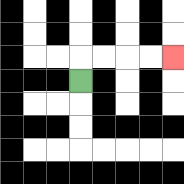{'start': '[3, 3]', 'end': '[7, 2]', 'path_directions': 'U,R,R,R,R', 'path_coordinates': '[[3, 3], [3, 2], [4, 2], [5, 2], [6, 2], [7, 2]]'}